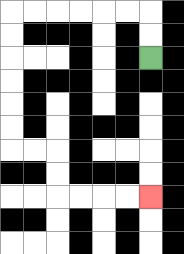{'start': '[6, 2]', 'end': '[6, 8]', 'path_directions': 'U,U,L,L,L,L,L,L,D,D,D,D,D,D,R,R,D,D,R,R,R,R', 'path_coordinates': '[[6, 2], [6, 1], [6, 0], [5, 0], [4, 0], [3, 0], [2, 0], [1, 0], [0, 0], [0, 1], [0, 2], [0, 3], [0, 4], [0, 5], [0, 6], [1, 6], [2, 6], [2, 7], [2, 8], [3, 8], [4, 8], [5, 8], [6, 8]]'}